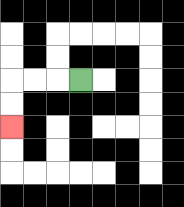{'start': '[3, 3]', 'end': '[0, 5]', 'path_directions': 'L,L,L,D,D', 'path_coordinates': '[[3, 3], [2, 3], [1, 3], [0, 3], [0, 4], [0, 5]]'}